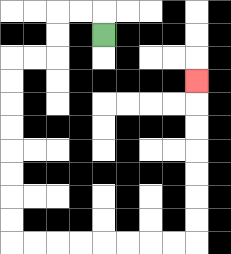{'start': '[4, 1]', 'end': '[8, 3]', 'path_directions': 'U,L,L,D,D,L,L,D,D,D,D,D,D,D,D,R,R,R,R,R,R,R,R,U,U,U,U,U,U,U', 'path_coordinates': '[[4, 1], [4, 0], [3, 0], [2, 0], [2, 1], [2, 2], [1, 2], [0, 2], [0, 3], [0, 4], [0, 5], [0, 6], [0, 7], [0, 8], [0, 9], [0, 10], [1, 10], [2, 10], [3, 10], [4, 10], [5, 10], [6, 10], [7, 10], [8, 10], [8, 9], [8, 8], [8, 7], [8, 6], [8, 5], [8, 4], [8, 3]]'}